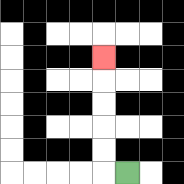{'start': '[5, 7]', 'end': '[4, 2]', 'path_directions': 'L,U,U,U,U,U', 'path_coordinates': '[[5, 7], [4, 7], [4, 6], [4, 5], [4, 4], [4, 3], [4, 2]]'}